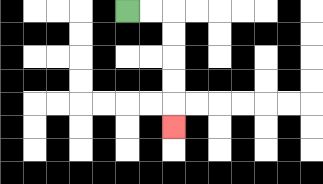{'start': '[5, 0]', 'end': '[7, 5]', 'path_directions': 'R,R,D,D,D,D,D', 'path_coordinates': '[[5, 0], [6, 0], [7, 0], [7, 1], [7, 2], [7, 3], [7, 4], [7, 5]]'}